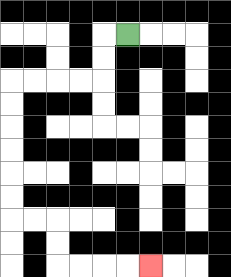{'start': '[5, 1]', 'end': '[6, 11]', 'path_directions': 'L,D,D,L,L,L,L,D,D,D,D,D,D,R,R,D,D,R,R,R,R', 'path_coordinates': '[[5, 1], [4, 1], [4, 2], [4, 3], [3, 3], [2, 3], [1, 3], [0, 3], [0, 4], [0, 5], [0, 6], [0, 7], [0, 8], [0, 9], [1, 9], [2, 9], [2, 10], [2, 11], [3, 11], [4, 11], [5, 11], [6, 11]]'}